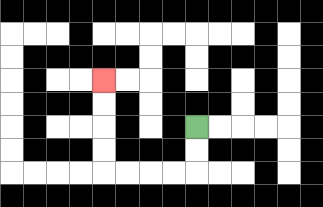{'start': '[8, 5]', 'end': '[4, 3]', 'path_directions': 'D,D,L,L,L,L,U,U,U,U', 'path_coordinates': '[[8, 5], [8, 6], [8, 7], [7, 7], [6, 7], [5, 7], [4, 7], [4, 6], [4, 5], [4, 4], [4, 3]]'}